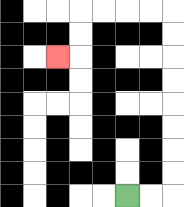{'start': '[5, 8]', 'end': '[2, 2]', 'path_directions': 'R,R,U,U,U,U,U,U,U,U,L,L,L,L,D,D,L', 'path_coordinates': '[[5, 8], [6, 8], [7, 8], [7, 7], [7, 6], [7, 5], [7, 4], [7, 3], [7, 2], [7, 1], [7, 0], [6, 0], [5, 0], [4, 0], [3, 0], [3, 1], [3, 2], [2, 2]]'}